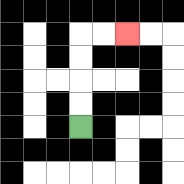{'start': '[3, 5]', 'end': '[5, 1]', 'path_directions': 'U,U,U,U,R,R', 'path_coordinates': '[[3, 5], [3, 4], [3, 3], [3, 2], [3, 1], [4, 1], [5, 1]]'}